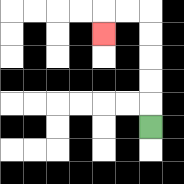{'start': '[6, 5]', 'end': '[4, 1]', 'path_directions': 'U,U,U,U,U,L,L,D', 'path_coordinates': '[[6, 5], [6, 4], [6, 3], [6, 2], [6, 1], [6, 0], [5, 0], [4, 0], [4, 1]]'}